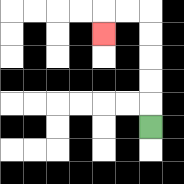{'start': '[6, 5]', 'end': '[4, 1]', 'path_directions': 'U,U,U,U,U,L,L,D', 'path_coordinates': '[[6, 5], [6, 4], [6, 3], [6, 2], [6, 1], [6, 0], [5, 0], [4, 0], [4, 1]]'}